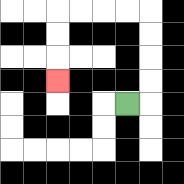{'start': '[5, 4]', 'end': '[2, 3]', 'path_directions': 'R,U,U,U,U,L,L,L,L,D,D,D', 'path_coordinates': '[[5, 4], [6, 4], [6, 3], [6, 2], [6, 1], [6, 0], [5, 0], [4, 0], [3, 0], [2, 0], [2, 1], [2, 2], [2, 3]]'}